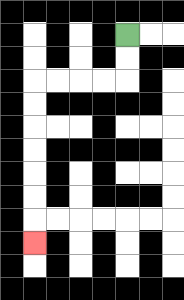{'start': '[5, 1]', 'end': '[1, 10]', 'path_directions': 'D,D,L,L,L,L,D,D,D,D,D,D,D', 'path_coordinates': '[[5, 1], [5, 2], [5, 3], [4, 3], [3, 3], [2, 3], [1, 3], [1, 4], [1, 5], [1, 6], [1, 7], [1, 8], [1, 9], [1, 10]]'}